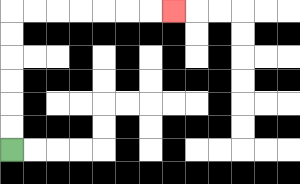{'start': '[0, 6]', 'end': '[7, 0]', 'path_directions': 'U,U,U,U,U,U,R,R,R,R,R,R,R', 'path_coordinates': '[[0, 6], [0, 5], [0, 4], [0, 3], [0, 2], [0, 1], [0, 0], [1, 0], [2, 0], [3, 0], [4, 0], [5, 0], [6, 0], [7, 0]]'}